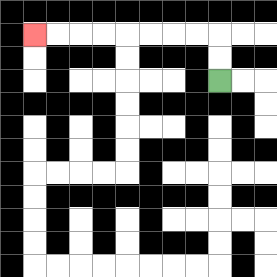{'start': '[9, 3]', 'end': '[1, 1]', 'path_directions': 'U,U,L,L,L,L,L,L,L,L', 'path_coordinates': '[[9, 3], [9, 2], [9, 1], [8, 1], [7, 1], [6, 1], [5, 1], [4, 1], [3, 1], [2, 1], [1, 1]]'}